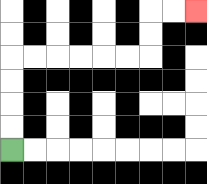{'start': '[0, 6]', 'end': '[8, 0]', 'path_directions': 'U,U,U,U,R,R,R,R,R,R,U,U,R,R', 'path_coordinates': '[[0, 6], [0, 5], [0, 4], [0, 3], [0, 2], [1, 2], [2, 2], [3, 2], [4, 2], [5, 2], [6, 2], [6, 1], [6, 0], [7, 0], [8, 0]]'}